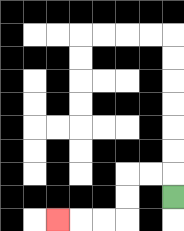{'start': '[7, 8]', 'end': '[2, 9]', 'path_directions': 'U,L,L,D,D,L,L,L', 'path_coordinates': '[[7, 8], [7, 7], [6, 7], [5, 7], [5, 8], [5, 9], [4, 9], [3, 9], [2, 9]]'}